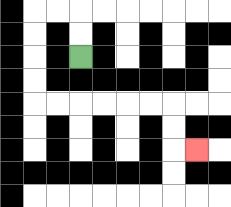{'start': '[3, 2]', 'end': '[8, 6]', 'path_directions': 'U,U,L,L,D,D,D,D,R,R,R,R,R,R,D,D,R', 'path_coordinates': '[[3, 2], [3, 1], [3, 0], [2, 0], [1, 0], [1, 1], [1, 2], [1, 3], [1, 4], [2, 4], [3, 4], [4, 4], [5, 4], [6, 4], [7, 4], [7, 5], [7, 6], [8, 6]]'}